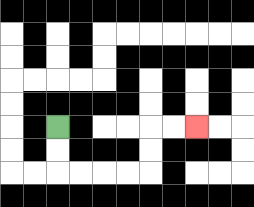{'start': '[2, 5]', 'end': '[8, 5]', 'path_directions': 'D,D,R,R,R,R,U,U,R,R', 'path_coordinates': '[[2, 5], [2, 6], [2, 7], [3, 7], [4, 7], [5, 7], [6, 7], [6, 6], [6, 5], [7, 5], [8, 5]]'}